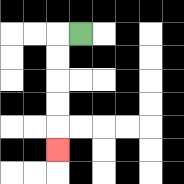{'start': '[3, 1]', 'end': '[2, 6]', 'path_directions': 'L,D,D,D,D,D', 'path_coordinates': '[[3, 1], [2, 1], [2, 2], [2, 3], [2, 4], [2, 5], [2, 6]]'}